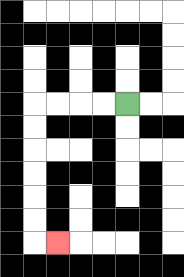{'start': '[5, 4]', 'end': '[2, 10]', 'path_directions': 'L,L,L,L,D,D,D,D,D,D,R', 'path_coordinates': '[[5, 4], [4, 4], [3, 4], [2, 4], [1, 4], [1, 5], [1, 6], [1, 7], [1, 8], [1, 9], [1, 10], [2, 10]]'}